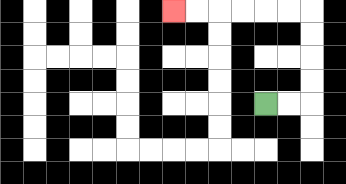{'start': '[11, 4]', 'end': '[7, 0]', 'path_directions': 'R,R,U,U,U,U,L,L,L,L,L,L', 'path_coordinates': '[[11, 4], [12, 4], [13, 4], [13, 3], [13, 2], [13, 1], [13, 0], [12, 0], [11, 0], [10, 0], [9, 0], [8, 0], [7, 0]]'}